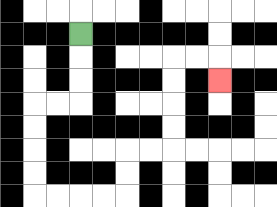{'start': '[3, 1]', 'end': '[9, 3]', 'path_directions': 'D,D,D,L,L,D,D,D,D,R,R,R,R,U,U,R,R,U,U,U,U,R,R,D', 'path_coordinates': '[[3, 1], [3, 2], [3, 3], [3, 4], [2, 4], [1, 4], [1, 5], [1, 6], [1, 7], [1, 8], [2, 8], [3, 8], [4, 8], [5, 8], [5, 7], [5, 6], [6, 6], [7, 6], [7, 5], [7, 4], [7, 3], [7, 2], [8, 2], [9, 2], [9, 3]]'}